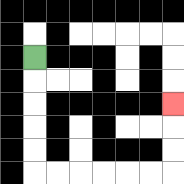{'start': '[1, 2]', 'end': '[7, 4]', 'path_directions': 'D,D,D,D,D,R,R,R,R,R,R,U,U,U', 'path_coordinates': '[[1, 2], [1, 3], [1, 4], [1, 5], [1, 6], [1, 7], [2, 7], [3, 7], [4, 7], [5, 7], [6, 7], [7, 7], [7, 6], [7, 5], [7, 4]]'}